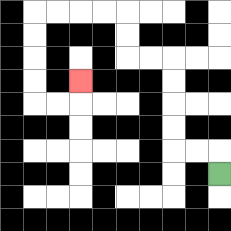{'start': '[9, 7]', 'end': '[3, 3]', 'path_directions': 'U,L,L,U,U,U,U,L,L,U,U,L,L,L,L,D,D,D,D,R,R,U', 'path_coordinates': '[[9, 7], [9, 6], [8, 6], [7, 6], [7, 5], [7, 4], [7, 3], [7, 2], [6, 2], [5, 2], [5, 1], [5, 0], [4, 0], [3, 0], [2, 0], [1, 0], [1, 1], [1, 2], [1, 3], [1, 4], [2, 4], [3, 4], [3, 3]]'}